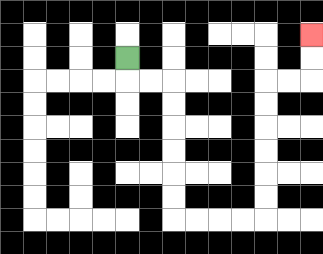{'start': '[5, 2]', 'end': '[13, 1]', 'path_directions': 'D,R,R,D,D,D,D,D,D,R,R,R,R,U,U,U,U,U,U,R,R,U,U', 'path_coordinates': '[[5, 2], [5, 3], [6, 3], [7, 3], [7, 4], [7, 5], [7, 6], [7, 7], [7, 8], [7, 9], [8, 9], [9, 9], [10, 9], [11, 9], [11, 8], [11, 7], [11, 6], [11, 5], [11, 4], [11, 3], [12, 3], [13, 3], [13, 2], [13, 1]]'}